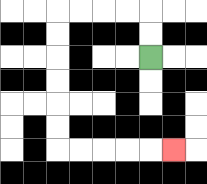{'start': '[6, 2]', 'end': '[7, 6]', 'path_directions': 'U,U,L,L,L,L,D,D,D,D,D,D,R,R,R,R,R', 'path_coordinates': '[[6, 2], [6, 1], [6, 0], [5, 0], [4, 0], [3, 0], [2, 0], [2, 1], [2, 2], [2, 3], [2, 4], [2, 5], [2, 6], [3, 6], [4, 6], [5, 6], [6, 6], [7, 6]]'}